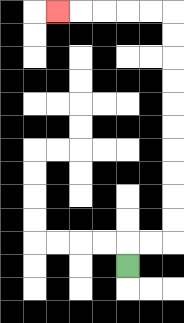{'start': '[5, 11]', 'end': '[2, 0]', 'path_directions': 'U,R,R,U,U,U,U,U,U,U,U,U,U,L,L,L,L,L', 'path_coordinates': '[[5, 11], [5, 10], [6, 10], [7, 10], [7, 9], [7, 8], [7, 7], [7, 6], [7, 5], [7, 4], [7, 3], [7, 2], [7, 1], [7, 0], [6, 0], [5, 0], [4, 0], [3, 0], [2, 0]]'}